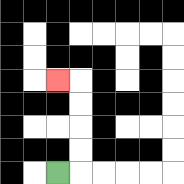{'start': '[2, 7]', 'end': '[2, 3]', 'path_directions': 'R,U,U,U,U,L', 'path_coordinates': '[[2, 7], [3, 7], [3, 6], [3, 5], [3, 4], [3, 3], [2, 3]]'}